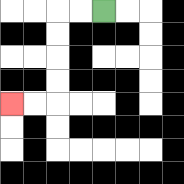{'start': '[4, 0]', 'end': '[0, 4]', 'path_directions': 'L,L,D,D,D,D,L,L', 'path_coordinates': '[[4, 0], [3, 0], [2, 0], [2, 1], [2, 2], [2, 3], [2, 4], [1, 4], [0, 4]]'}